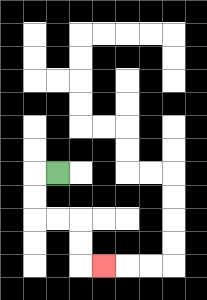{'start': '[2, 7]', 'end': '[4, 11]', 'path_directions': 'L,D,D,R,R,D,D,R', 'path_coordinates': '[[2, 7], [1, 7], [1, 8], [1, 9], [2, 9], [3, 9], [3, 10], [3, 11], [4, 11]]'}